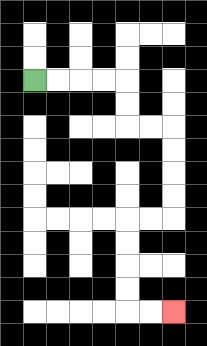{'start': '[1, 3]', 'end': '[7, 13]', 'path_directions': 'R,R,R,R,D,D,R,R,D,D,D,D,L,L,D,D,D,D,R,R', 'path_coordinates': '[[1, 3], [2, 3], [3, 3], [4, 3], [5, 3], [5, 4], [5, 5], [6, 5], [7, 5], [7, 6], [7, 7], [7, 8], [7, 9], [6, 9], [5, 9], [5, 10], [5, 11], [5, 12], [5, 13], [6, 13], [7, 13]]'}